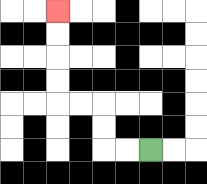{'start': '[6, 6]', 'end': '[2, 0]', 'path_directions': 'L,L,U,U,L,L,U,U,U,U', 'path_coordinates': '[[6, 6], [5, 6], [4, 6], [4, 5], [4, 4], [3, 4], [2, 4], [2, 3], [2, 2], [2, 1], [2, 0]]'}